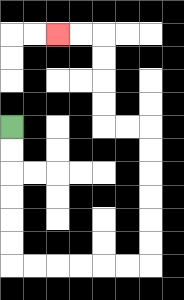{'start': '[0, 5]', 'end': '[2, 1]', 'path_directions': 'D,D,D,D,D,D,R,R,R,R,R,R,U,U,U,U,U,U,L,L,U,U,U,U,L,L', 'path_coordinates': '[[0, 5], [0, 6], [0, 7], [0, 8], [0, 9], [0, 10], [0, 11], [1, 11], [2, 11], [3, 11], [4, 11], [5, 11], [6, 11], [6, 10], [6, 9], [6, 8], [6, 7], [6, 6], [6, 5], [5, 5], [4, 5], [4, 4], [4, 3], [4, 2], [4, 1], [3, 1], [2, 1]]'}